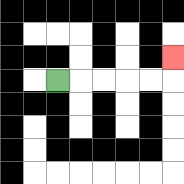{'start': '[2, 3]', 'end': '[7, 2]', 'path_directions': 'R,R,R,R,R,U', 'path_coordinates': '[[2, 3], [3, 3], [4, 3], [5, 3], [6, 3], [7, 3], [7, 2]]'}